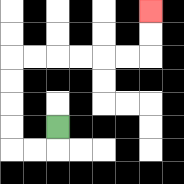{'start': '[2, 5]', 'end': '[6, 0]', 'path_directions': 'D,L,L,U,U,U,U,R,R,R,R,R,R,U,U', 'path_coordinates': '[[2, 5], [2, 6], [1, 6], [0, 6], [0, 5], [0, 4], [0, 3], [0, 2], [1, 2], [2, 2], [3, 2], [4, 2], [5, 2], [6, 2], [6, 1], [6, 0]]'}